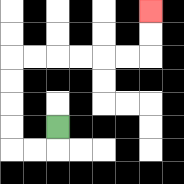{'start': '[2, 5]', 'end': '[6, 0]', 'path_directions': 'D,L,L,U,U,U,U,R,R,R,R,R,R,U,U', 'path_coordinates': '[[2, 5], [2, 6], [1, 6], [0, 6], [0, 5], [0, 4], [0, 3], [0, 2], [1, 2], [2, 2], [3, 2], [4, 2], [5, 2], [6, 2], [6, 1], [6, 0]]'}